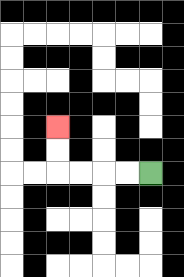{'start': '[6, 7]', 'end': '[2, 5]', 'path_directions': 'L,L,L,L,U,U', 'path_coordinates': '[[6, 7], [5, 7], [4, 7], [3, 7], [2, 7], [2, 6], [2, 5]]'}